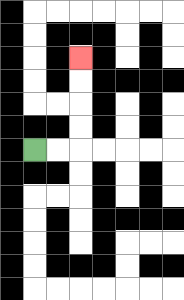{'start': '[1, 6]', 'end': '[3, 2]', 'path_directions': 'R,R,U,U,U,U', 'path_coordinates': '[[1, 6], [2, 6], [3, 6], [3, 5], [3, 4], [3, 3], [3, 2]]'}